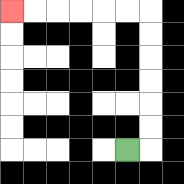{'start': '[5, 6]', 'end': '[0, 0]', 'path_directions': 'R,U,U,U,U,U,U,L,L,L,L,L,L', 'path_coordinates': '[[5, 6], [6, 6], [6, 5], [6, 4], [6, 3], [6, 2], [6, 1], [6, 0], [5, 0], [4, 0], [3, 0], [2, 0], [1, 0], [0, 0]]'}